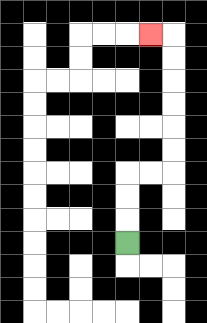{'start': '[5, 10]', 'end': '[6, 1]', 'path_directions': 'U,U,U,R,R,U,U,U,U,U,U,L', 'path_coordinates': '[[5, 10], [5, 9], [5, 8], [5, 7], [6, 7], [7, 7], [7, 6], [7, 5], [7, 4], [7, 3], [7, 2], [7, 1], [6, 1]]'}